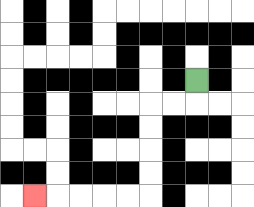{'start': '[8, 3]', 'end': '[1, 8]', 'path_directions': 'D,L,L,D,D,D,D,L,L,L,L,L', 'path_coordinates': '[[8, 3], [8, 4], [7, 4], [6, 4], [6, 5], [6, 6], [6, 7], [6, 8], [5, 8], [4, 8], [3, 8], [2, 8], [1, 8]]'}